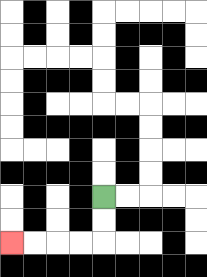{'start': '[4, 8]', 'end': '[0, 10]', 'path_directions': 'D,D,L,L,L,L', 'path_coordinates': '[[4, 8], [4, 9], [4, 10], [3, 10], [2, 10], [1, 10], [0, 10]]'}